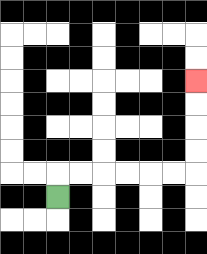{'start': '[2, 8]', 'end': '[8, 3]', 'path_directions': 'U,R,R,R,R,R,R,U,U,U,U', 'path_coordinates': '[[2, 8], [2, 7], [3, 7], [4, 7], [5, 7], [6, 7], [7, 7], [8, 7], [8, 6], [8, 5], [8, 4], [8, 3]]'}